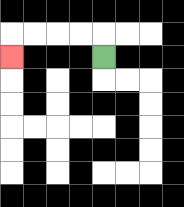{'start': '[4, 2]', 'end': '[0, 2]', 'path_directions': 'U,L,L,L,L,D', 'path_coordinates': '[[4, 2], [4, 1], [3, 1], [2, 1], [1, 1], [0, 1], [0, 2]]'}